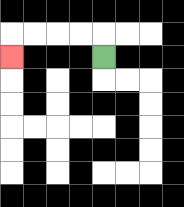{'start': '[4, 2]', 'end': '[0, 2]', 'path_directions': 'U,L,L,L,L,D', 'path_coordinates': '[[4, 2], [4, 1], [3, 1], [2, 1], [1, 1], [0, 1], [0, 2]]'}